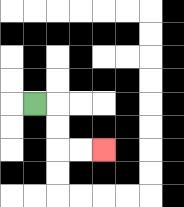{'start': '[1, 4]', 'end': '[4, 6]', 'path_directions': 'R,D,D,R,R', 'path_coordinates': '[[1, 4], [2, 4], [2, 5], [2, 6], [3, 6], [4, 6]]'}